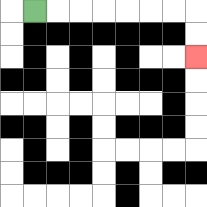{'start': '[1, 0]', 'end': '[8, 2]', 'path_directions': 'R,R,R,R,R,R,R,D,D', 'path_coordinates': '[[1, 0], [2, 0], [3, 0], [4, 0], [5, 0], [6, 0], [7, 0], [8, 0], [8, 1], [8, 2]]'}